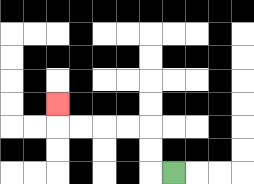{'start': '[7, 7]', 'end': '[2, 4]', 'path_directions': 'L,U,U,L,L,L,L,U', 'path_coordinates': '[[7, 7], [6, 7], [6, 6], [6, 5], [5, 5], [4, 5], [3, 5], [2, 5], [2, 4]]'}